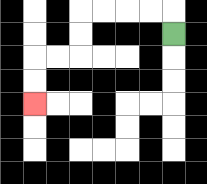{'start': '[7, 1]', 'end': '[1, 4]', 'path_directions': 'U,L,L,L,L,D,D,L,L,D,D', 'path_coordinates': '[[7, 1], [7, 0], [6, 0], [5, 0], [4, 0], [3, 0], [3, 1], [3, 2], [2, 2], [1, 2], [1, 3], [1, 4]]'}